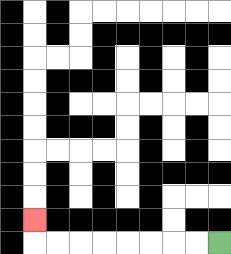{'start': '[9, 10]', 'end': '[1, 9]', 'path_directions': 'L,L,L,L,L,L,L,L,U', 'path_coordinates': '[[9, 10], [8, 10], [7, 10], [6, 10], [5, 10], [4, 10], [3, 10], [2, 10], [1, 10], [1, 9]]'}